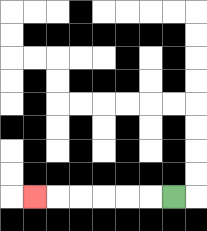{'start': '[7, 8]', 'end': '[1, 8]', 'path_directions': 'L,L,L,L,L,L', 'path_coordinates': '[[7, 8], [6, 8], [5, 8], [4, 8], [3, 8], [2, 8], [1, 8]]'}